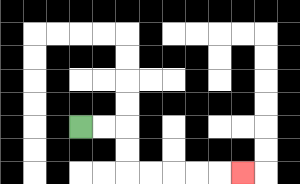{'start': '[3, 5]', 'end': '[10, 7]', 'path_directions': 'R,R,D,D,R,R,R,R,R', 'path_coordinates': '[[3, 5], [4, 5], [5, 5], [5, 6], [5, 7], [6, 7], [7, 7], [8, 7], [9, 7], [10, 7]]'}